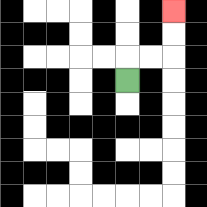{'start': '[5, 3]', 'end': '[7, 0]', 'path_directions': 'U,R,R,U,U', 'path_coordinates': '[[5, 3], [5, 2], [6, 2], [7, 2], [7, 1], [7, 0]]'}